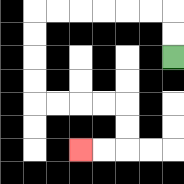{'start': '[7, 2]', 'end': '[3, 6]', 'path_directions': 'U,U,L,L,L,L,L,L,D,D,D,D,R,R,R,R,D,D,L,L', 'path_coordinates': '[[7, 2], [7, 1], [7, 0], [6, 0], [5, 0], [4, 0], [3, 0], [2, 0], [1, 0], [1, 1], [1, 2], [1, 3], [1, 4], [2, 4], [3, 4], [4, 4], [5, 4], [5, 5], [5, 6], [4, 6], [3, 6]]'}